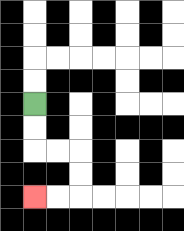{'start': '[1, 4]', 'end': '[1, 8]', 'path_directions': 'D,D,R,R,D,D,L,L', 'path_coordinates': '[[1, 4], [1, 5], [1, 6], [2, 6], [3, 6], [3, 7], [3, 8], [2, 8], [1, 8]]'}